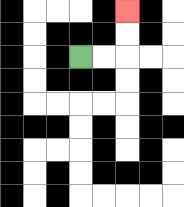{'start': '[3, 2]', 'end': '[5, 0]', 'path_directions': 'R,R,U,U', 'path_coordinates': '[[3, 2], [4, 2], [5, 2], [5, 1], [5, 0]]'}